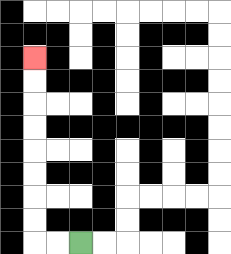{'start': '[3, 10]', 'end': '[1, 2]', 'path_directions': 'L,L,U,U,U,U,U,U,U,U', 'path_coordinates': '[[3, 10], [2, 10], [1, 10], [1, 9], [1, 8], [1, 7], [1, 6], [1, 5], [1, 4], [1, 3], [1, 2]]'}